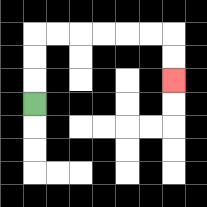{'start': '[1, 4]', 'end': '[7, 3]', 'path_directions': 'U,U,U,R,R,R,R,R,R,D,D', 'path_coordinates': '[[1, 4], [1, 3], [1, 2], [1, 1], [2, 1], [3, 1], [4, 1], [5, 1], [6, 1], [7, 1], [7, 2], [7, 3]]'}